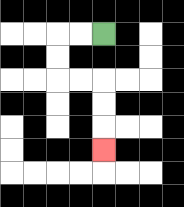{'start': '[4, 1]', 'end': '[4, 6]', 'path_directions': 'L,L,D,D,R,R,D,D,D', 'path_coordinates': '[[4, 1], [3, 1], [2, 1], [2, 2], [2, 3], [3, 3], [4, 3], [4, 4], [4, 5], [4, 6]]'}